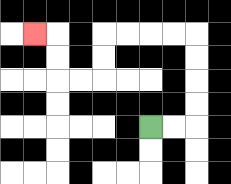{'start': '[6, 5]', 'end': '[1, 1]', 'path_directions': 'R,R,U,U,U,U,L,L,L,L,D,D,L,L,U,U,L', 'path_coordinates': '[[6, 5], [7, 5], [8, 5], [8, 4], [8, 3], [8, 2], [8, 1], [7, 1], [6, 1], [5, 1], [4, 1], [4, 2], [4, 3], [3, 3], [2, 3], [2, 2], [2, 1], [1, 1]]'}